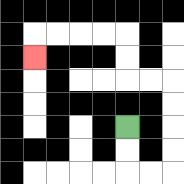{'start': '[5, 5]', 'end': '[1, 2]', 'path_directions': 'D,D,R,R,U,U,U,U,L,L,U,U,L,L,L,L,D', 'path_coordinates': '[[5, 5], [5, 6], [5, 7], [6, 7], [7, 7], [7, 6], [7, 5], [7, 4], [7, 3], [6, 3], [5, 3], [5, 2], [5, 1], [4, 1], [3, 1], [2, 1], [1, 1], [1, 2]]'}